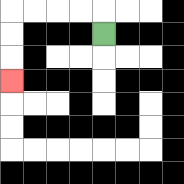{'start': '[4, 1]', 'end': '[0, 3]', 'path_directions': 'U,L,L,L,L,D,D,D', 'path_coordinates': '[[4, 1], [4, 0], [3, 0], [2, 0], [1, 0], [0, 0], [0, 1], [0, 2], [0, 3]]'}